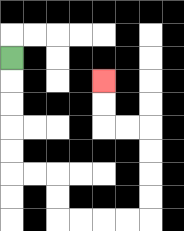{'start': '[0, 2]', 'end': '[4, 3]', 'path_directions': 'D,D,D,D,D,R,R,D,D,R,R,R,R,U,U,U,U,L,L,U,U', 'path_coordinates': '[[0, 2], [0, 3], [0, 4], [0, 5], [0, 6], [0, 7], [1, 7], [2, 7], [2, 8], [2, 9], [3, 9], [4, 9], [5, 9], [6, 9], [6, 8], [6, 7], [6, 6], [6, 5], [5, 5], [4, 5], [4, 4], [4, 3]]'}